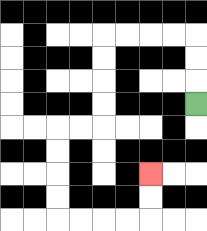{'start': '[8, 4]', 'end': '[6, 7]', 'path_directions': 'U,U,U,L,L,L,L,D,D,D,D,L,L,D,D,D,D,R,R,R,R,U,U', 'path_coordinates': '[[8, 4], [8, 3], [8, 2], [8, 1], [7, 1], [6, 1], [5, 1], [4, 1], [4, 2], [4, 3], [4, 4], [4, 5], [3, 5], [2, 5], [2, 6], [2, 7], [2, 8], [2, 9], [3, 9], [4, 9], [5, 9], [6, 9], [6, 8], [6, 7]]'}